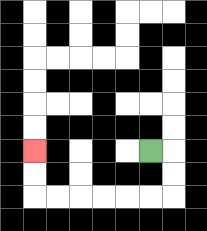{'start': '[6, 6]', 'end': '[1, 6]', 'path_directions': 'R,D,D,L,L,L,L,L,L,U,U', 'path_coordinates': '[[6, 6], [7, 6], [7, 7], [7, 8], [6, 8], [5, 8], [4, 8], [3, 8], [2, 8], [1, 8], [1, 7], [1, 6]]'}